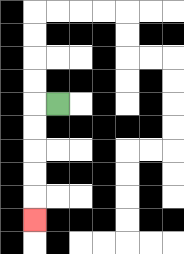{'start': '[2, 4]', 'end': '[1, 9]', 'path_directions': 'L,D,D,D,D,D', 'path_coordinates': '[[2, 4], [1, 4], [1, 5], [1, 6], [1, 7], [1, 8], [1, 9]]'}